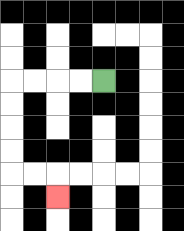{'start': '[4, 3]', 'end': '[2, 8]', 'path_directions': 'L,L,L,L,D,D,D,D,R,R,D', 'path_coordinates': '[[4, 3], [3, 3], [2, 3], [1, 3], [0, 3], [0, 4], [0, 5], [0, 6], [0, 7], [1, 7], [2, 7], [2, 8]]'}